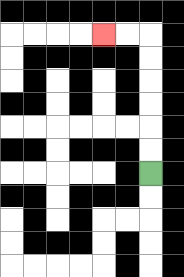{'start': '[6, 7]', 'end': '[4, 1]', 'path_directions': 'U,U,U,U,U,U,L,L', 'path_coordinates': '[[6, 7], [6, 6], [6, 5], [6, 4], [6, 3], [6, 2], [6, 1], [5, 1], [4, 1]]'}